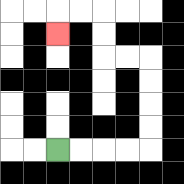{'start': '[2, 6]', 'end': '[2, 1]', 'path_directions': 'R,R,R,R,U,U,U,U,L,L,U,U,L,L,D', 'path_coordinates': '[[2, 6], [3, 6], [4, 6], [5, 6], [6, 6], [6, 5], [6, 4], [6, 3], [6, 2], [5, 2], [4, 2], [4, 1], [4, 0], [3, 0], [2, 0], [2, 1]]'}